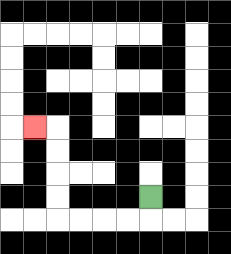{'start': '[6, 8]', 'end': '[1, 5]', 'path_directions': 'D,L,L,L,L,U,U,U,U,L', 'path_coordinates': '[[6, 8], [6, 9], [5, 9], [4, 9], [3, 9], [2, 9], [2, 8], [2, 7], [2, 6], [2, 5], [1, 5]]'}